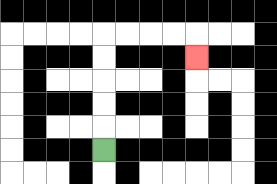{'start': '[4, 6]', 'end': '[8, 2]', 'path_directions': 'U,U,U,U,U,R,R,R,R,D', 'path_coordinates': '[[4, 6], [4, 5], [4, 4], [4, 3], [4, 2], [4, 1], [5, 1], [6, 1], [7, 1], [8, 1], [8, 2]]'}